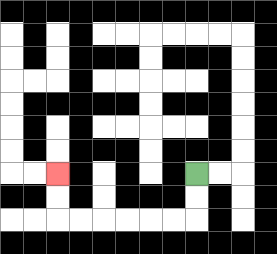{'start': '[8, 7]', 'end': '[2, 7]', 'path_directions': 'D,D,L,L,L,L,L,L,U,U', 'path_coordinates': '[[8, 7], [8, 8], [8, 9], [7, 9], [6, 9], [5, 9], [4, 9], [3, 9], [2, 9], [2, 8], [2, 7]]'}